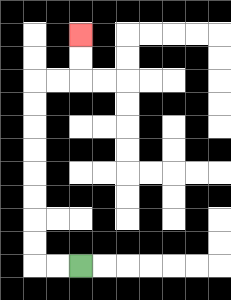{'start': '[3, 11]', 'end': '[3, 1]', 'path_directions': 'L,L,U,U,U,U,U,U,U,U,R,R,U,U', 'path_coordinates': '[[3, 11], [2, 11], [1, 11], [1, 10], [1, 9], [1, 8], [1, 7], [1, 6], [1, 5], [1, 4], [1, 3], [2, 3], [3, 3], [3, 2], [3, 1]]'}